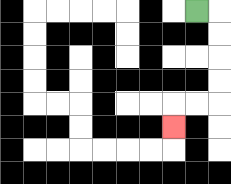{'start': '[8, 0]', 'end': '[7, 5]', 'path_directions': 'R,D,D,D,D,L,L,D', 'path_coordinates': '[[8, 0], [9, 0], [9, 1], [9, 2], [9, 3], [9, 4], [8, 4], [7, 4], [7, 5]]'}